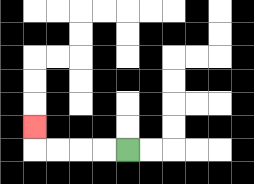{'start': '[5, 6]', 'end': '[1, 5]', 'path_directions': 'L,L,L,L,U', 'path_coordinates': '[[5, 6], [4, 6], [3, 6], [2, 6], [1, 6], [1, 5]]'}